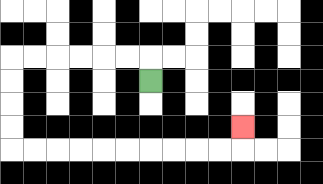{'start': '[6, 3]', 'end': '[10, 5]', 'path_directions': 'U,L,L,L,L,L,L,D,D,D,D,R,R,R,R,R,R,R,R,R,R,U', 'path_coordinates': '[[6, 3], [6, 2], [5, 2], [4, 2], [3, 2], [2, 2], [1, 2], [0, 2], [0, 3], [0, 4], [0, 5], [0, 6], [1, 6], [2, 6], [3, 6], [4, 6], [5, 6], [6, 6], [7, 6], [8, 6], [9, 6], [10, 6], [10, 5]]'}